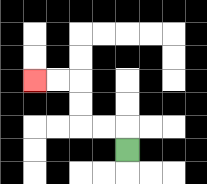{'start': '[5, 6]', 'end': '[1, 3]', 'path_directions': 'U,L,L,U,U,L,L', 'path_coordinates': '[[5, 6], [5, 5], [4, 5], [3, 5], [3, 4], [3, 3], [2, 3], [1, 3]]'}